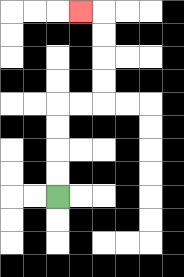{'start': '[2, 8]', 'end': '[3, 0]', 'path_directions': 'U,U,U,U,R,R,U,U,U,U,L', 'path_coordinates': '[[2, 8], [2, 7], [2, 6], [2, 5], [2, 4], [3, 4], [4, 4], [4, 3], [4, 2], [4, 1], [4, 0], [3, 0]]'}